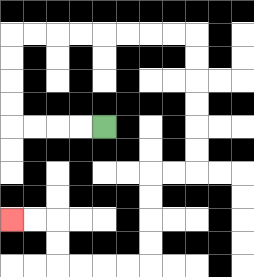{'start': '[4, 5]', 'end': '[0, 9]', 'path_directions': 'L,L,L,L,U,U,U,U,R,R,R,R,R,R,R,R,D,D,D,D,D,D,L,L,D,D,D,D,L,L,L,L,U,U,L,L', 'path_coordinates': '[[4, 5], [3, 5], [2, 5], [1, 5], [0, 5], [0, 4], [0, 3], [0, 2], [0, 1], [1, 1], [2, 1], [3, 1], [4, 1], [5, 1], [6, 1], [7, 1], [8, 1], [8, 2], [8, 3], [8, 4], [8, 5], [8, 6], [8, 7], [7, 7], [6, 7], [6, 8], [6, 9], [6, 10], [6, 11], [5, 11], [4, 11], [3, 11], [2, 11], [2, 10], [2, 9], [1, 9], [0, 9]]'}